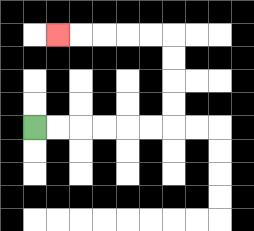{'start': '[1, 5]', 'end': '[2, 1]', 'path_directions': 'R,R,R,R,R,R,U,U,U,U,L,L,L,L,L', 'path_coordinates': '[[1, 5], [2, 5], [3, 5], [4, 5], [5, 5], [6, 5], [7, 5], [7, 4], [7, 3], [7, 2], [7, 1], [6, 1], [5, 1], [4, 1], [3, 1], [2, 1]]'}